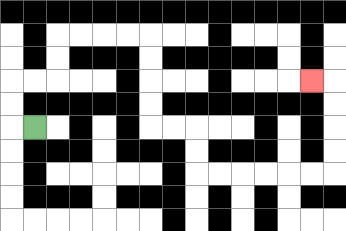{'start': '[1, 5]', 'end': '[13, 3]', 'path_directions': 'L,U,U,R,R,U,U,R,R,R,R,D,D,D,D,R,R,D,D,R,R,R,R,R,R,U,U,U,U,L', 'path_coordinates': '[[1, 5], [0, 5], [0, 4], [0, 3], [1, 3], [2, 3], [2, 2], [2, 1], [3, 1], [4, 1], [5, 1], [6, 1], [6, 2], [6, 3], [6, 4], [6, 5], [7, 5], [8, 5], [8, 6], [8, 7], [9, 7], [10, 7], [11, 7], [12, 7], [13, 7], [14, 7], [14, 6], [14, 5], [14, 4], [14, 3], [13, 3]]'}